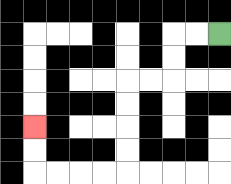{'start': '[9, 1]', 'end': '[1, 5]', 'path_directions': 'L,L,D,D,L,L,D,D,D,D,L,L,L,L,U,U', 'path_coordinates': '[[9, 1], [8, 1], [7, 1], [7, 2], [7, 3], [6, 3], [5, 3], [5, 4], [5, 5], [5, 6], [5, 7], [4, 7], [3, 7], [2, 7], [1, 7], [1, 6], [1, 5]]'}